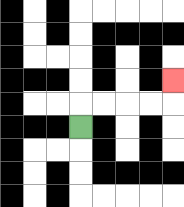{'start': '[3, 5]', 'end': '[7, 3]', 'path_directions': 'U,R,R,R,R,U', 'path_coordinates': '[[3, 5], [3, 4], [4, 4], [5, 4], [6, 4], [7, 4], [7, 3]]'}